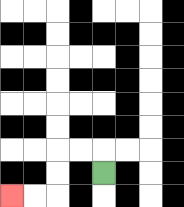{'start': '[4, 7]', 'end': '[0, 8]', 'path_directions': 'U,L,L,D,D,L,L', 'path_coordinates': '[[4, 7], [4, 6], [3, 6], [2, 6], [2, 7], [2, 8], [1, 8], [0, 8]]'}